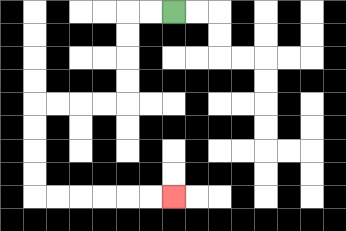{'start': '[7, 0]', 'end': '[7, 8]', 'path_directions': 'L,L,D,D,D,D,L,L,L,L,D,D,D,D,R,R,R,R,R,R', 'path_coordinates': '[[7, 0], [6, 0], [5, 0], [5, 1], [5, 2], [5, 3], [5, 4], [4, 4], [3, 4], [2, 4], [1, 4], [1, 5], [1, 6], [1, 7], [1, 8], [2, 8], [3, 8], [4, 8], [5, 8], [6, 8], [7, 8]]'}